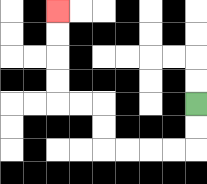{'start': '[8, 4]', 'end': '[2, 0]', 'path_directions': 'D,D,L,L,L,L,U,U,L,L,U,U,U,U', 'path_coordinates': '[[8, 4], [8, 5], [8, 6], [7, 6], [6, 6], [5, 6], [4, 6], [4, 5], [4, 4], [3, 4], [2, 4], [2, 3], [2, 2], [2, 1], [2, 0]]'}